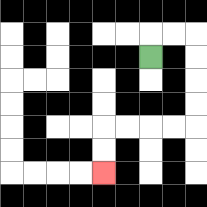{'start': '[6, 2]', 'end': '[4, 7]', 'path_directions': 'U,R,R,D,D,D,D,L,L,L,L,D,D', 'path_coordinates': '[[6, 2], [6, 1], [7, 1], [8, 1], [8, 2], [8, 3], [8, 4], [8, 5], [7, 5], [6, 5], [5, 5], [4, 5], [4, 6], [4, 7]]'}